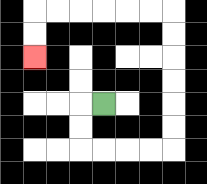{'start': '[4, 4]', 'end': '[1, 2]', 'path_directions': 'L,D,D,R,R,R,R,U,U,U,U,U,U,L,L,L,L,L,L,D,D', 'path_coordinates': '[[4, 4], [3, 4], [3, 5], [3, 6], [4, 6], [5, 6], [6, 6], [7, 6], [7, 5], [7, 4], [7, 3], [7, 2], [7, 1], [7, 0], [6, 0], [5, 0], [4, 0], [3, 0], [2, 0], [1, 0], [1, 1], [1, 2]]'}